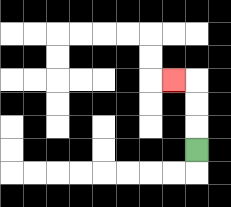{'start': '[8, 6]', 'end': '[7, 3]', 'path_directions': 'U,U,U,L', 'path_coordinates': '[[8, 6], [8, 5], [8, 4], [8, 3], [7, 3]]'}